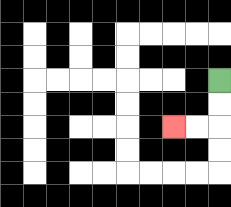{'start': '[9, 3]', 'end': '[7, 5]', 'path_directions': 'D,D,L,L', 'path_coordinates': '[[9, 3], [9, 4], [9, 5], [8, 5], [7, 5]]'}